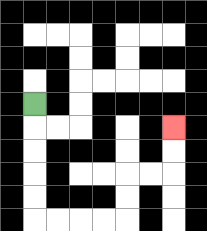{'start': '[1, 4]', 'end': '[7, 5]', 'path_directions': 'D,D,D,D,D,R,R,R,R,U,U,R,R,U,U', 'path_coordinates': '[[1, 4], [1, 5], [1, 6], [1, 7], [1, 8], [1, 9], [2, 9], [3, 9], [4, 9], [5, 9], [5, 8], [5, 7], [6, 7], [7, 7], [7, 6], [7, 5]]'}